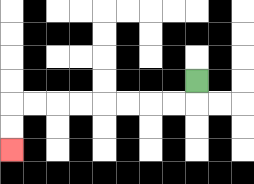{'start': '[8, 3]', 'end': '[0, 6]', 'path_directions': 'D,L,L,L,L,L,L,L,L,D,D', 'path_coordinates': '[[8, 3], [8, 4], [7, 4], [6, 4], [5, 4], [4, 4], [3, 4], [2, 4], [1, 4], [0, 4], [0, 5], [0, 6]]'}